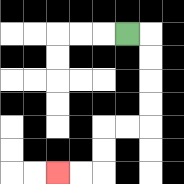{'start': '[5, 1]', 'end': '[2, 7]', 'path_directions': 'R,D,D,D,D,L,L,D,D,L,L', 'path_coordinates': '[[5, 1], [6, 1], [6, 2], [6, 3], [6, 4], [6, 5], [5, 5], [4, 5], [4, 6], [4, 7], [3, 7], [2, 7]]'}